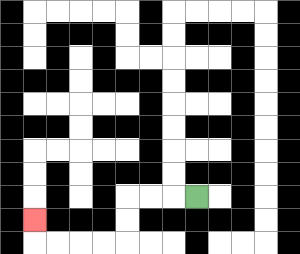{'start': '[8, 8]', 'end': '[1, 9]', 'path_directions': 'L,L,L,D,D,L,L,L,L,U', 'path_coordinates': '[[8, 8], [7, 8], [6, 8], [5, 8], [5, 9], [5, 10], [4, 10], [3, 10], [2, 10], [1, 10], [1, 9]]'}